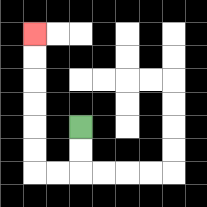{'start': '[3, 5]', 'end': '[1, 1]', 'path_directions': 'D,D,L,L,U,U,U,U,U,U', 'path_coordinates': '[[3, 5], [3, 6], [3, 7], [2, 7], [1, 7], [1, 6], [1, 5], [1, 4], [1, 3], [1, 2], [1, 1]]'}